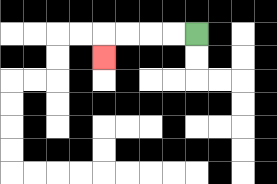{'start': '[8, 1]', 'end': '[4, 2]', 'path_directions': 'L,L,L,L,D', 'path_coordinates': '[[8, 1], [7, 1], [6, 1], [5, 1], [4, 1], [4, 2]]'}